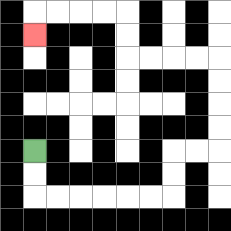{'start': '[1, 6]', 'end': '[1, 1]', 'path_directions': 'D,D,R,R,R,R,R,R,U,U,R,R,U,U,U,U,L,L,L,L,U,U,L,L,L,L,D', 'path_coordinates': '[[1, 6], [1, 7], [1, 8], [2, 8], [3, 8], [4, 8], [5, 8], [6, 8], [7, 8], [7, 7], [7, 6], [8, 6], [9, 6], [9, 5], [9, 4], [9, 3], [9, 2], [8, 2], [7, 2], [6, 2], [5, 2], [5, 1], [5, 0], [4, 0], [3, 0], [2, 0], [1, 0], [1, 1]]'}